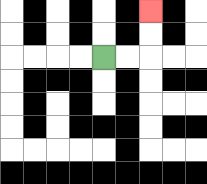{'start': '[4, 2]', 'end': '[6, 0]', 'path_directions': 'R,R,U,U', 'path_coordinates': '[[4, 2], [5, 2], [6, 2], [6, 1], [6, 0]]'}